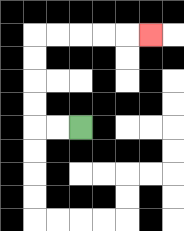{'start': '[3, 5]', 'end': '[6, 1]', 'path_directions': 'L,L,U,U,U,U,R,R,R,R,R', 'path_coordinates': '[[3, 5], [2, 5], [1, 5], [1, 4], [1, 3], [1, 2], [1, 1], [2, 1], [3, 1], [4, 1], [5, 1], [6, 1]]'}